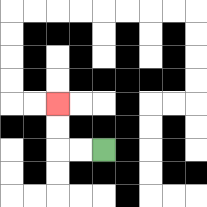{'start': '[4, 6]', 'end': '[2, 4]', 'path_directions': 'L,L,U,U', 'path_coordinates': '[[4, 6], [3, 6], [2, 6], [2, 5], [2, 4]]'}